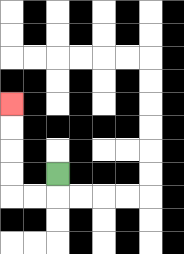{'start': '[2, 7]', 'end': '[0, 4]', 'path_directions': 'D,L,L,U,U,U,U', 'path_coordinates': '[[2, 7], [2, 8], [1, 8], [0, 8], [0, 7], [0, 6], [0, 5], [0, 4]]'}